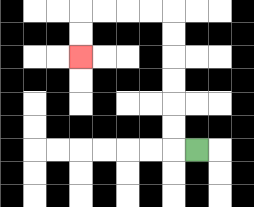{'start': '[8, 6]', 'end': '[3, 2]', 'path_directions': 'L,U,U,U,U,U,U,L,L,L,L,D,D', 'path_coordinates': '[[8, 6], [7, 6], [7, 5], [7, 4], [7, 3], [7, 2], [7, 1], [7, 0], [6, 0], [5, 0], [4, 0], [3, 0], [3, 1], [3, 2]]'}